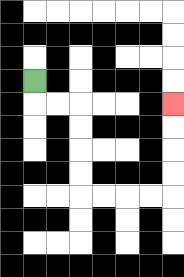{'start': '[1, 3]', 'end': '[7, 4]', 'path_directions': 'D,R,R,D,D,D,D,R,R,R,R,U,U,U,U', 'path_coordinates': '[[1, 3], [1, 4], [2, 4], [3, 4], [3, 5], [3, 6], [3, 7], [3, 8], [4, 8], [5, 8], [6, 8], [7, 8], [7, 7], [7, 6], [7, 5], [7, 4]]'}